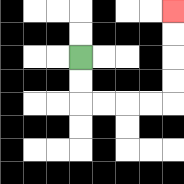{'start': '[3, 2]', 'end': '[7, 0]', 'path_directions': 'D,D,R,R,R,R,U,U,U,U', 'path_coordinates': '[[3, 2], [3, 3], [3, 4], [4, 4], [5, 4], [6, 4], [7, 4], [7, 3], [7, 2], [7, 1], [7, 0]]'}